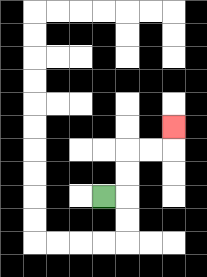{'start': '[4, 8]', 'end': '[7, 5]', 'path_directions': 'R,U,U,R,R,U', 'path_coordinates': '[[4, 8], [5, 8], [5, 7], [5, 6], [6, 6], [7, 6], [7, 5]]'}